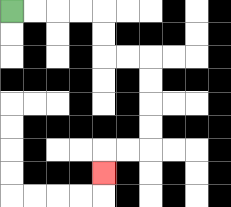{'start': '[0, 0]', 'end': '[4, 7]', 'path_directions': 'R,R,R,R,D,D,R,R,D,D,D,D,L,L,D', 'path_coordinates': '[[0, 0], [1, 0], [2, 0], [3, 0], [4, 0], [4, 1], [4, 2], [5, 2], [6, 2], [6, 3], [6, 4], [6, 5], [6, 6], [5, 6], [4, 6], [4, 7]]'}